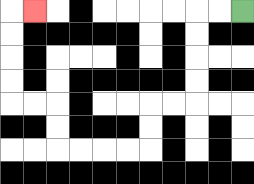{'start': '[10, 0]', 'end': '[1, 0]', 'path_directions': 'L,L,D,D,D,D,L,L,D,D,L,L,L,L,U,U,L,L,U,U,U,U,R', 'path_coordinates': '[[10, 0], [9, 0], [8, 0], [8, 1], [8, 2], [8, 3], [8, 4], [7, 4], [6, 4], [6, 5], [6, 6], [5, 6], [4, 6], [3, 6], [2, 6], [2, 5], [2, 4], [1, 4], [0, 4], [0, 3], [0, 2], [0, 1], [0, 0], [1, 0]]'}